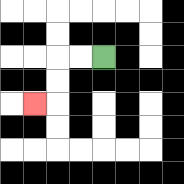{'start': '[4, 2]', 'end': '[1, 4]', 'path_directions': 'L,L,D,D,L', 'path_coordinates': '[[4, 2], [3, 2], [2, 2], [2, 3], [2, 4], [1, 4]]'}